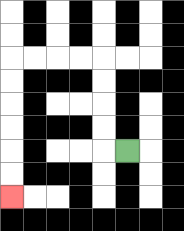{'start': '[5, 6]', 'end': '[0, 8]', 'path_directions': 'L,U,U,U,U,L,L,L,L,D,D,D,D,D,D', 'path_coordinates': '[[5, 6], [4, 6], [4, 5], [4, 4], [4, 3], [4, 2], [3, 2], [2, 2], [1, 2], [0, 2], [0, 3], [0, 4], [0, 5], [0, 6], [0, 7], [0, 8]]'}